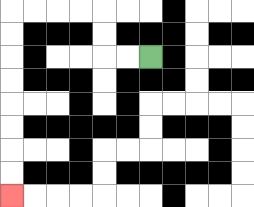{'start': '[6, 2]', 'end': '[0, 8]', 'path_directions': 'L,L,U,U,L,L,L,L,D,D,D,D,D,D,D,D', 'path_coordinates': '[[6, 2], [5, 2], [4, 2], [4, 1], [4, 0], [3, 0], [2, 0], [1, 0], [0, 0], [0, 1], [0, 2], [0, 3], [0, 4], [0, 5], [0, 6], [0, 7], [0, 8]]'}